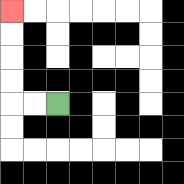{'start': '[2, 4]', 'end': '[0, 0]', 'path_directions': 'L,L,U,U,U,U', 'path_coordinates': '[[2, 4], [1, 4], [0, 4], [0, 3], [0, 2], [0, 1], [0, 0]]'}